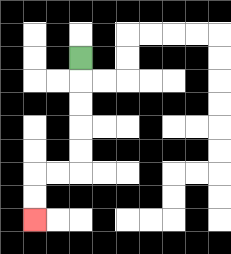{'start': '[3, 2]', 'end': '[1, 9]', 'path_directions': 'D,D,D,D,D,L,L,D,D', 'path_coordinates': '[[3, 2], [3, 3], [3, 4], [3, 5], [3, 6], [3, 7], [2, 7], [1, 7], [1, 8], [1, 9]]'}